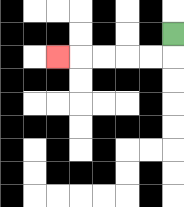{'start': '[7, 1]', 'end': '[2, 2]', 'path_directions': 'D,L,L,L,L,L', 'path_coordinates': '[[7, 1], [7, 2], [6, 2], [5, 2], [4, 2], [3, 2], [2, 2]]'}